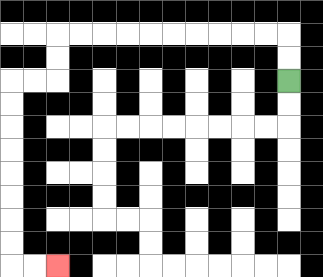{'start': '[12, 3]', 'end': '[2, 11]', 'path_directions': 'U,U,L,L,L,L,L,L,L,L,L,L,D,D,L,L,D,D,D,D,D,D,D,D,R,R', 'path_coordinates': '[[12, 3], [12, 2], [12, 1], [11, 1], [10, 1], [9, 1], [8, 1], [7, 1], [6, 1], [5, 1], [4, 1], [3, 1], [2, 1], [2, 2], [2, 3], [1, 3], [0, 3], [0, 4], [0, 5], [0, 6], [0, 7], [0, 8], [0, 9], [0, 10], [0, 11], [1, 11], [2, 11]]'}